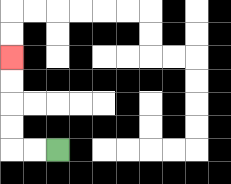{'start': '[2, 6]', 'end': '[0, 2]', 'path_directions': 'L,L,U,U,U,U', 'path_coordinates': '[[2, 6], [1, 6], [0, 6], [0, 5], [0, 4], [0, 3], [0, 2]]'}